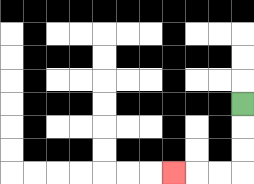{'start': '[10, 4]', 'end': '[7, 7]', 'path_directions': 'D,D,D,L,L,L', 'path_coordinates': '[[10, 4], [10, 5], [10, 6], [10, 7], [9, 7], [8, 7], [7, 7]]'}